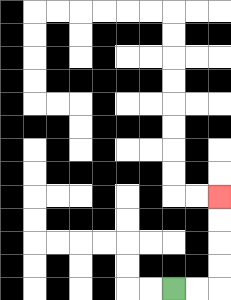{'start': '[7, 12]', 'end': '[9, 8]', 'path_directions': 'R,R,U,U,U,U', 'path_coordinates': '[[7, 12], [8, 12], [9, 12], [9, 11], [9, 10], [9, 9], [9, 8]]'}